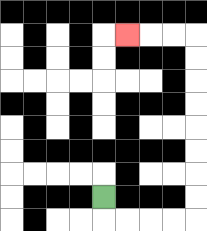{'start': '[4, 8]', 'end': '[5, 1]', 'path_directions': 'D,R,R,R,R,U,U,U,U,U,U,U,U,L,L,L', 'path_coordinates': '[[4, 8], [4, 9], [5, 9], [6, 9], [7, 9], [8, 9], [8, 8], [8, 7], [8, 6], [8, 5], [8, 4], [8, 3], [8, 2], [8, 1], [7, 1], [6, 1], [5, 1]]'}